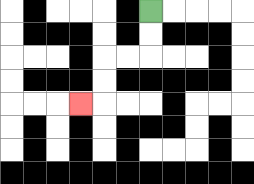{'start': '[6, 0]', 'end': '[3, 4]', 'path_directions': 'D,D,L,L,D,D,L', 'path_coordinates': '[[6, 0], [6, 1], [6, 2], [5, 2], [4, 2], [4, 3], [4, 4], [3, 4]]'}